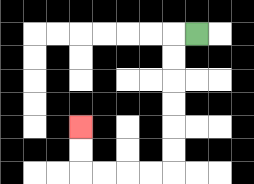{'start': '[8, 1]', 'end': '[3, 5]', 'path_directions': 'L,D,D,D,D,D,D,L,L,L,L,U,U', 'path_coordinates': '[[8, 1], [7, 1], [7, 2], [7, 3], [7, 4], [7, 5], [7, 6], [7, 7], [6, 7], [5, 7], [4, 7], [3, 7], [3, 6], [3, 5]]'}